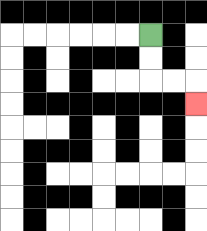{'start': '[6, 1]', 'end': '[8, 4]', 'path_directions': 'D,D,R,R,D', 'path_coordinates': '[[6, 1], [6, 2], [6, 3], [7, 3], [8, 3], [8, 4]]'}